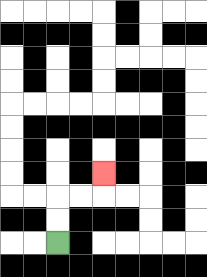{'start': '[2, 10]', 'end': '[4, 7]', 'path_directions': 'U,U,R,R,U', 'path_coordinates': '[[2, 10], [2, 9], [2, 8], [3, 8], [4, 8], [4, 7]]'}